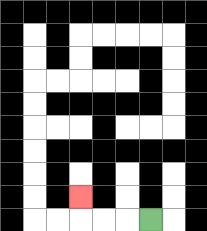{'start': '[6, 9]', 'end': '[3, 8]', 'path_directions': 'L,L,L,U', 'path_coordinates': '[[6, 9], [5, 9], [4, 9], [3, 9], [3, 8]]'}